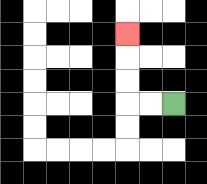{'start': '[7, 4]', 'end': '[5, 1]', 'path_directions': 'L,L,U,U,U', 'path_coordinates': '[[7, 4], [6, 4], [5, 4], [5, 3], [5, 2], [5, 1]]'}